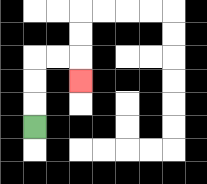{'start': '[1, 5]', 'end': '[3, 3]', 'path_directions': 'U,U,U,R,R,D', 'path_coordinates': '[[1, 5], [1, 4], [1, 3], [1, 2], [2, 2], [3, 2], [3, 3]]'}